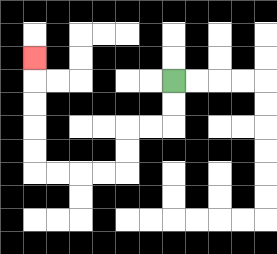{'start': '[7, 3]', 'end': '[1, 2]', 'path_directions': 'D,D,L,L,D,D,L,L,L,L,U,U,U,U,U', 'path_coordinates': '[[7, 3], [7, 4], [7, 5], [6, 5], [5, 5], [5, 6], [5, 7], [4, 7], [3, 7], [2, 7], [1, 7], [1, 6], [1, 5], [1, 4], [1, 3], [1, 2]]'}